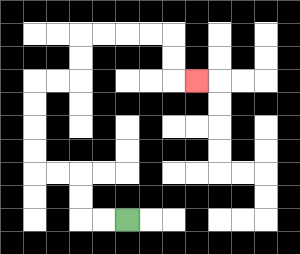{'start': '[5, 9]', 'end': '[8, 3]', 'path_directions': 'L,L,U,U,L,L,U,U,U,U,R,R,U,U,R,R,R,R,D,D,R', 'path_coordinates': '[[5, 9], [4, 9], [3, 9], [3, 8], [3, 7], [2, 7], [1, 7], [1, 6], [1, 5], [1, 4], [1, 3], [2, 3], [3, 3], [3, 2], [3, 1], [4, 1], [5, 1], [6, 1], [7, 1], [7, 2], [7, 3], [8, 3]]'}